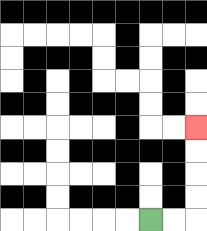{'start': '[6, 9]', 'end': '[8, 5]', 'path_directions': 'R,R,U,U,U,U', 'path_coordinates': '[[6, 9], [7, 9], [8, 9], [8, 8], [8, 7], [8, 6], [8, 5]]'}